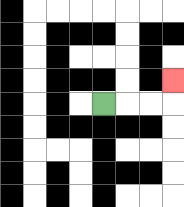{'start': '[4, 4]', 'end': '[7, 3]', 'path_directions': 'R,R,R,U', 'path_coordinates': '[[4, 4], [5, 4], [6, 4], [7, 4], [7, 3]]'}